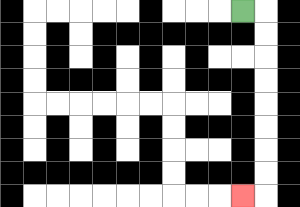{'start': '[10, 0]', 'end': '[10, 8]', 'path_directions': 'R,D,D,D,D,D,D,D,D,L', 'path_coordinates': '[[10, 0], [11, 0], [11, 1], [11, 2], [11, 3], [11, 4], [11, 5], [11, 6], [11, 7], [11, 8], [10, 8]]'}